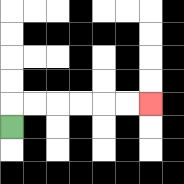{'start': '[0, 5]', 'end': '[6, 4]', 'path_directions': 'U,R,R,R,R,R,R', 'path_coordinates': '[[0, 5], [0, 4], [1, 4], [2, 4], [3, 4], [4, 4], [5, 4], [6, 4]]'}